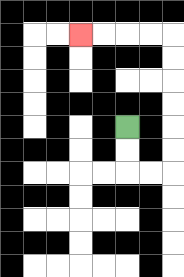{'start': '[5, 5]', 'end': '[3, 1]', 'path_directions': 'D,D,R,R,U,U,U,U,U,U,L,L,L,L', 'path_coordinates': '[[5, 5], [5, 6], [5, 7], [6, 7], [7, 7], [7, 6], [7, 5], [7, 4], [7, 3], [7, 2], [7, 1], [6, 1], [5, 1], [4, 1], [3, 1]]'}